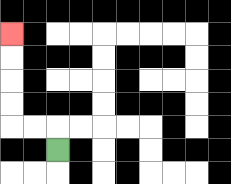{'start': '[2, 6]', 'end': '[0, 1]', 'path_directions': 'U,L,L,U,U,U,U', 'path_coordinates': '[[2, 6], [2, 5], [1, 5], [0, 5], [0, 4], [0, 3], [0, 2], [0, 1]]'}